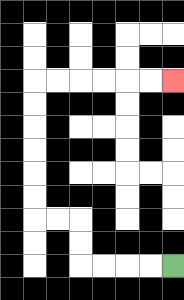{'start': '[7, 11]', 'end': '[7, 3]', 'path_directions': 'L,L,L,L,U,U,L,L,U,U,U,U,U,U,R,R,R,R,R,R', 'path_coordinates': '[[7, 11], [6, 11], [5, 11], [4, 11], [3, 11], [3, 10], [3, 9], [2, 9], [1, 9], [1, 8], [1, 7], [1, 6], [1, 5], [1, 4], [1, 3], [2, 3], [3, 3], [4, 3], [5, 3], [6, 3], [7, 3]]'}